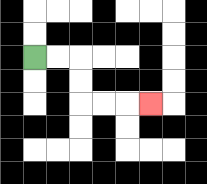{'start': '[1, 2]', 'end': '[6, 4]', 'path_directions': 'R,R,D,D,R,R,R', 'path_coordinates': '[[1, 2], [2, 2], [3, 2], [3, 3], [3, 4], [4, 4], [5, 4], [6, 4]]'}